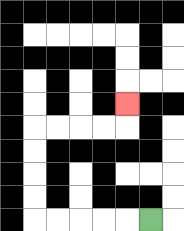{'start': '[6, 9]', 'end': '[5, 4]', 'path_directions': 'L,L,L,L,L,U,U,U,U,R,R,R,R,U', 'path_coordinates': '[[6, 9], [5, 9], [4, 9], [3, 9], [2, 9], [1, 9], [1, 8], [1, 7], [1, 6], [1, 5], [2, 5], [3, 5], [4, 5], [5, 5], [5, 4]]'}